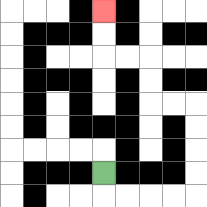{'start': '[4, 7]', 'end': '[4, 0]', 'path_directions': 'D,R,R,R,R,U,U,U,U,L,L,U,U,L,L,U,U', 'path_coordinates': '[[4, 7], [4, 8], [5, 8], [6, 8], [7, 8], [8, 8], [8, 7], [8, 6], [8, 5], [8, 4], [7, 4], [6, 4], [6, 3], [6, 2], [5, 2], [4, 2], [4, 1], [4, 0]]'}